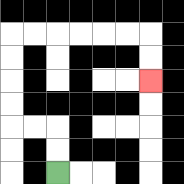{'start': '[2, 7]', 'end': '[6, 3]', 'path_directions': 'U,U,L,L,U,U,U,U,R,R,R,R,R,R,D,D', 'path_coordinates': '[[2, 7], [2, 6], [2, 5], [1, 5], [0, 5], [0, 4], [0, 3], [0, 2], [0, 1], [1, 1], [2, 1], [3, 1], [4, 1], [5, 1], [6, 1], [6, 2], [6, 3]]'}